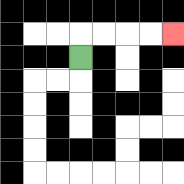{'start': '[3, 2]', 'end': '[7, 1]', 'path_directions': 'U,R,R,R,R', 'path_coordinates': '[[3, 2], [3, 1], [4, 1], [5, 1], [6, 1], [7, 1]]'}